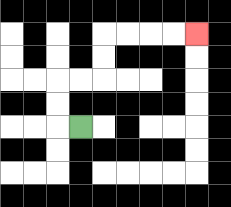{'start': '[3, 5]', 'end': '[8, 1]', 'path_directions': 'L,U,U,R,R,U,U,R,R,R,R', 'path_coordinates': '[[3, 5], [2, 5], [2, 4], [2, 3], [3, 3], [4, 3], [4, 2], [4, 1], [5, 1], [6, 1], [7, 1], [8, 1]]'}